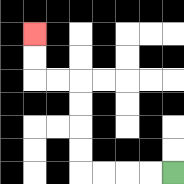{'start': '[7, 7]', 'end': '[1, 1]', 'path_directions': 'L,L,L,L,U,U,U,U,L,L,U,U', 'path_coordinates': '[[7, 7], [6, 7], [5, 7], [4, 7], [3, 7], [3, 6], [3, 5], [3, 4], [3, 3], [2, 3], [1, 3], [1, 2], [1, 1]]'}